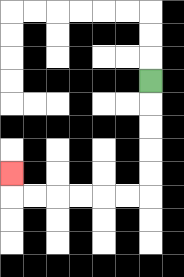{'start': '[6, 3]', 'end': '[0, 7]', 'path_directions': 'D,D,D,D,D,L,L,L,L,L,L,U', 'path_coordinates': '[[6, 3], [6, 4], [6, 5], [6, 6], [6, 7], [6, 8], [5, 8], [4, 8], [3, 8], [2, 8], [1, 8], [0, 8], [0, 7]]'}